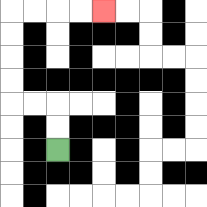{'start': '[2, 6]', 'end': '[4, 0]', 'path_directions': 'U,U,L,L,U,U,U,U,R,R,R,R', 'path_coordinates': '[[2, 6], [2, 5], [2, 4], [1, 4], [0, 4], [0, 3], [0, 2], [0, 1], [0, 0], [1, 0], [2, 0], [3, 0], [4, 0]]'}